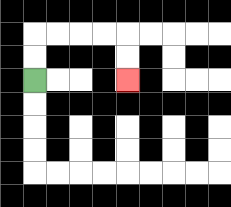{'start': '[1, 3]', 'end': '[5, 3]', 'path_directions': 'U,U,R,R,R,R,D,D', 'path_coordinates': '[[1, 3], [1, 2], [1, 1], [2, 1], [3, 1], [4, 1], [5, 1], [5, 2], [5, 3]]'}